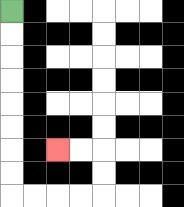{'start': '[0, 0]', 'end': '[2, 6]', 'path_directions': 'D,D,D,D,D,D,D,D,R,R,R,R,U,U,L,L', 'path_coordinates': '[[0, 0], [0, 1], [0, 2], [0, 3], [0, 4], [0, 5], [0, 6], [0, 7], [0, 8], [1, 8], [2, 8], [3, 8], [4, 8], [4, 7], [4, 6], [3, 6], [2, 6]]'}